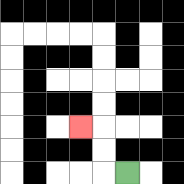{'start': '[5, 7]', 'end': '[3, 5]', 'path_directions': 'L,U,U,L', 'path_coordinates': '[[5, 7], [4, 7], [4, 6], [4, 5], [3, 5]]'}